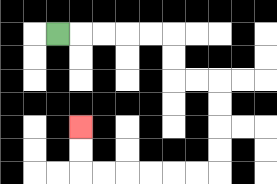{'start': '[2, 1]', 'end': '[3, 5]', 'path_directions': 'R,R,R,R,R,D,D,R,R,D,D,D,D,L,L,L,L,L,L,U,U', 'path_coordinates': '[[2, 1], [3, 1], [4, 1], [5, 1], [6, 1], [7, 1], [7, 2], [7, 3], [8, 3], [9, 3], [9, 4], [9, 5], [9, 6], [9, 7], [8, 7], [7, 7], [6, 7], [5, 7], [4, 7], [3, 7], [3, 6], [3, 5]]'}